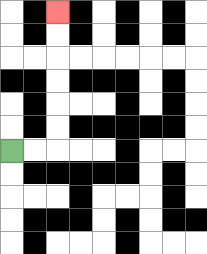{'start': '[0, 6]', 'end': '[2, 0]', 'path_directions': 'R,R,U,U,U,U,U,U', 'path_coordinates': '[[0, 6], [1, 6], [2, 6], [2, 5], [2, 4], [2, 3], [2, 2], [2, 1], [2, 0]]'}